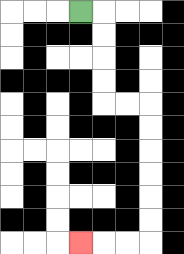{'start': '[3, 0]', 'end': '[3, 10]', 'path_directions': 'R,D,D,D,D,R,R,D,D,D,D,D,D,L,L,L', 'path_coordinates': '[[3, 0], [4, 0], [4, 1], [4, 2], [4, 3], [4, 4], [5, 4], [6, 4], [6, 5], [6, 6], [6, 7], [6, 8], [6, 9], [6, 10], [5, 10], [4, 10], [3, 10]]'}